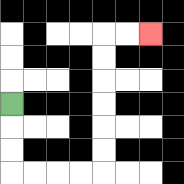{'start': '[0, 4]', 'end': '[6, 1]', 'path_directions': 'D,D,D,R,R,R,R,U,U,U,U,U,U,R,R', 'path_coordinates': '[[0, 4], [0, 5], [0, 6], [0, 7], [1, 7], [2, 7], [3, 7], [4, 7], [4, 6], [4, 5], [4, 4], [4, 3], [4, 2], [4, 1], [5, 1], [6, 1]]'}